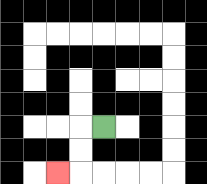{'start': '[4, 5]', 'end': '[2, 7]', 'path_directions': 'L,D,D,L', 'path_coordinates': '[[4, 5], [3, 5], [3, 6], [3, 7], [2, 7]]'}